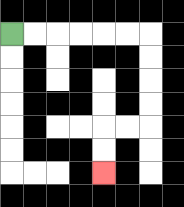{'start': '[0, 1]', 'end': '[4, 7]', 'path_directions': 'R,R,R,R,R,R,D,D,D,D,L,L,D,D', 'path_coordinates': '[[0, 1], [1, 1], [2, 1], [3, 1], [4, 1], [5, 1], [6, 1], [6, 2], [6, 3], [6, 4], [6, 5], [5, 5], [4, 5], [4, 6], [4, 7]]'}